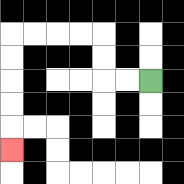{'start': '[6, 3]', 'end': '[0, 6]', 'path_directions': 'L,L,U,U,L,L,L,L,D,D,D,D,D', 'path_coordinates': '[[6, 3], [5, 3], [4, 3], [4, 2], [4, 1], [3, 1], [2, 1], [1, 1], [0, 1], [0, 2], [0, 3], [0, 4], [0, 5], [0, 6]]'}